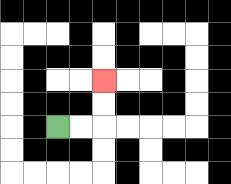{'start': '[2, 5]', 'end': '[4, 3]', 'path_directions': 'R,R,U,U', 'path_coordinates': '[[2, 5], [3, 5], [4, 5], [4, 4], [4, 3]]'}